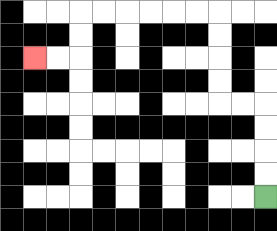{'start': '[11, 8]', 'end': '[1, 2]', 'path_directions': 'U,U,U,U,L,L,U,U,U,U,L,L,L,L,L,L,D,D,L,L', 'path_coordinates': '[[11, 8], [11, 7], [11, 6], [11, 5], [11, 4], [10, 4], [9, 4], [9, 3], [9, 2], [9, 1], [9, 0], [8, 0], [7, 0], [6, 0], [5, 0], [4, 0], [3, 0], [3, 1], [3, 2], [2, 2], [1, 2]]'}